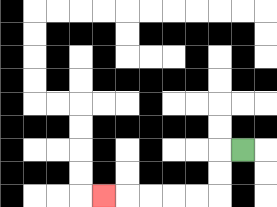{'start': '[10, 6]', 'end': '[4, 8]', 'path_directions': 'L,D,D,L,L,L,L,L', 'path_coordinates': '[[10, 6], [9, 6], [9, 7], [9, 8], [8, 8], [7, 8], [6, 8], [5, 8], [4, 8]]'}